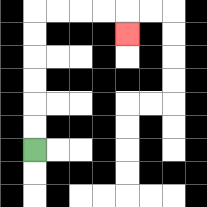{'start': '[1, 6]', 'end': '[5, 1]', 'path_directions': 'U,U,U,U,U,U,R,R,R,R,D', 'path_coordinates': '[[1, 6], [1, 5], [1, 4], [1, 3], [1, 2], [1, 1], [1, 0], [2, 0], [3, 0], [4, 0], [5, 0], [5, 1]]'}